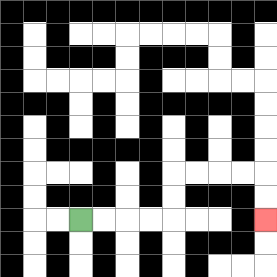{'start': '[3, 9]', 'end': '[11, 9]', 'path_directions': 'R,R,R,R,U,U,R,R,R,R,D,D', 'path_coordinates': '[[3, 9], [4, 9], [5, 9], [6, 9], [7, 9], [7, 8], [7, 7], [8, 7], [9, 7], [10, 7], [11, 7], [11, 8], [11, 9]]'}